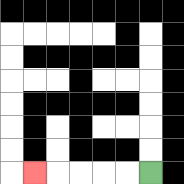{'start': '[6, 7]', 'end': '[1, 7]', 'path_directions': 'L,L,L,L,L', 'path_coordinates': '[[6, 7], [5, 7], [4, 7], [3, 7], [2, 7], [1, 7]]'}